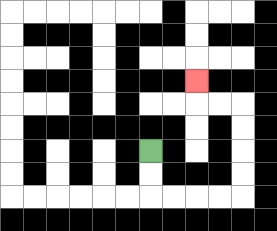{'start': '[6, 6]', 'end': '[8, 3]', 'path_directions': 'D,D,R,R,R,R,U,U,U,U,L,L,U', 'path_coordinates': '[[6, 6], [6, 7], [6, 8], [7, 8], [8, 8], [9, 8], [10, 8], [10, 7], [10, 6], [10, 5], [10, 4], [9, 4], [8, 4], [8, 3]]'}